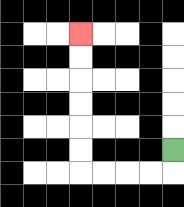{'start': '[7, 6]', 'end': '[3, 1]', 'path_directions': 'D,L,L,L,L,U,U,U,U,U,U', 'path_coordinates': '[[7, 6], [7, 7], [6, 7], [5, 7], [4, 7], [3, 7], [3, 6], [3, 5], [3, 4], [3, 3], [3, 2], [3, 1]]'}